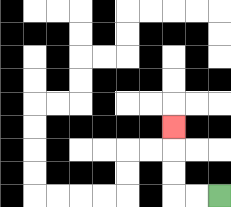{'start': '[9, 8]', 'end': '[7, 5]', 'path_directions': 'L,L,U,U,U', 'path_coordinates': '[[9, 8], [8, 8], [7, 8], [7, 7], [7, 6], [7, 5]]'}